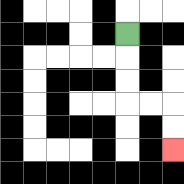{'start': '[5, 1]', 'end': '[7, 6]', 'path_directions': 'D,D,D,R,R,D,D', 'path_coordinates': '[[5, 1], [5, 2], [5, 3], [5, 4], [6, 4], [7, 4], [7, 5], [7, 6]]'}